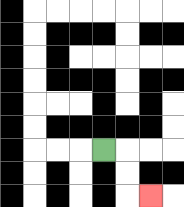{'start': '[4, 6]', 'end': '[6, 8]', 'path_directions': 'R,D,D,R', 'path_coordinates': '[[4, 6], [5, 6], [5, 7], [5, 8], [6, 8]]'}